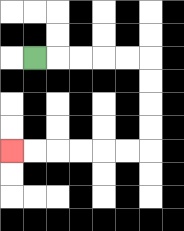{'start': '[1, 2]', 'end': '[0, 6]', 'path_directions': 'R,R,R,R,R,D,D,D,D,L,L,L,L,L,L', 'path_coordinates': '[[1, 2], [2, 2], [3, 2], [4, 2], [5, 2], [6, 2], [6, 3], [6, 4], [6, 5], [6, 6], [5, 6], [4, 6], [3, 6], [2, 6], [1, 6], [0, 6]]'}